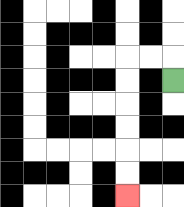{'start': '[7, 3]', 'end': '[5, 8]', 'path_directions': 'U,L,L,D,D,D,D,D,D', 'path_coordinates': '[[7, 3], [7, 2], [6, 2], [5, 2], [5, 3], [5, 4], [5, 5], [5, 6], [5, 7], [5, 8]]'}